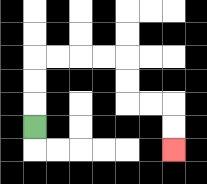{'start': '[1, 5]', 'end': '[7, 6]', 'path_directions': 'U,U,U,R,R,R,R,D,D,R,R,D,D', 'path_coordinates': '[[1, 5], [1, 4], [1, 3], [1, 2], [2, 2], [3, 2], [4, 2], [5, 2], [5, 3], [5, 4], [6, 4], [7, 4], [7, 5], [7, 6]]'}